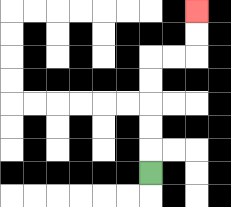{'start': '[6, 7]', 'end': '[8, 0]', 'path_directions': 'U,U,U,U,U,R,R,U,U', 'path_coordinates': '[[6, 7], [6, 6], [6, 5], [6, 4], [6, 3], [6, 2], [7, 2], [8, 2], [8, 1], [8, 0]]'}